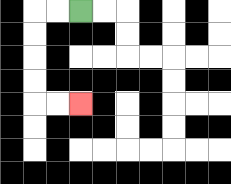{'start': '[3, 0]', 'end': '[3, 4]', 'path_directions': 'L,L,D,D,D,D,R,R', 'path_coordinates': '[[3, 0], [2, 0], [1, 0], [1, 1], [1, 2], [1, 3], [1, 4], [2, 4], [3, 4]]'}